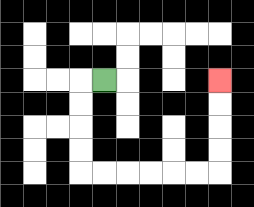{'start': '[4, 3]', 'end': '[9, 3]', 'path_directions': 'L,D,D,D,D,R,R,R,R,R,R,U,U,U,U', 'path_coordinates': '[[4, 3], [3, 3], [3, 4], [3, 5], [3, 6], [3, 7], [4, 7], [5, 7], [6, 7], [7, 7], [8, 7], [9, 7], [9, 6], [9, 5], [9, 4], [9, 3]]'}